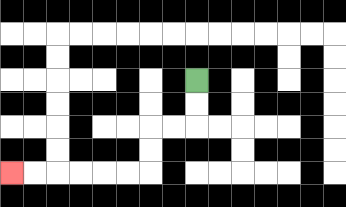{'start': '[8, 3]', 'end': '[0, 7]', 'path_directions': 'D,D,L,L,D,D,L,L,L,L,L,L', 'path_coordinates': '[[8, 3], [8, 4], [8, 5], [7, 5], [6, 5], [6, 6], [6, 7], [5, 7], [4, 7], [3, 7], [2, 7], [1, 7], [0, 7]]'}